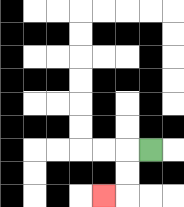{'start': '[6, 6]', 'end': '[4, 8]', 'path_directions': 'L,D,D,L', 'path_coordinates': '[[6, 6], [5, 6], [5, 7], [5, 8], [4, 8]]'}